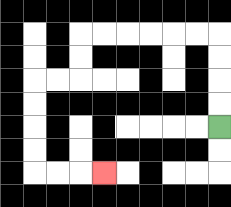{'start': '[9, 5]', 'end': '[4, 7]', 'path_directions': 'U,U,U,U,L,L,L,L,L,L,D,D,L,L,D,D,D,D,R,R,R', 'path_coordinates': '[[9, 5], [9, 4], [9, 3], [9, 2], [9, 1], [8, 1], [7, 1], [6, 1], [5, 1], [4, 1], [3, 1], [3, 2], [3, 3], [2, 3], [1, 3], [1, 4], [1, 5], [1, 6], [1, 7], [2, 7], [3, 7], [4, 7]]'}